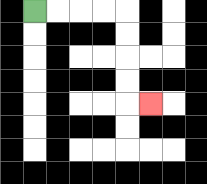{'start': '[1, 0]', 'end': '[6, 4]', 'path_directions': 'R,R,R,R,D,D,D,D,R', 'path_coordinates': '[[1, 0], [2, 0], [3, 0], [4, 0], [5, 0], [5, 1], [5, 2], [5, 3], [5, 4], [6, 4]]'}